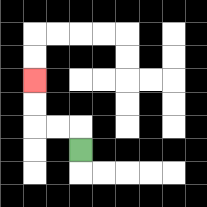{'start': '[3, 6]', 'end': '[1, 3]', 'path_directions': 'U,L,L,U,U', 'path_coordinates': '[[3, 6], [3, 5], [2, 5], [1, 5], [1, 4], [1, 3]]'}